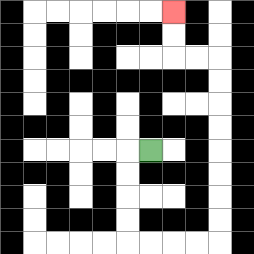{'start': '[6, 6]', 'end': '[7, 0]', 'path_directions': 'L,D,D,D,D,R,R,R,R,U,U,U,U,U,U,U,U,L,L,U,U', 'path_coordinates': '[[6, 6], [5, 6], [5, 7], [5, 8], [5, 9], [5, 10], [6, 10], [7, 10], [8, 10], [9, 10], [9, 9], [9, 8], [9, 7], [9, 6], [9, 5], [9, 4], [9, 3], [9, 2], [8, 2], [7, 2], [7, 1], [7, 0]]'}